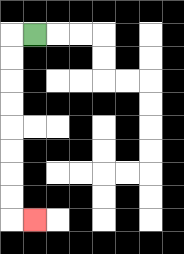{'start': '[1, 1]', 'end': '[1, 9]', 'path_directions': 'L,D,D,D,D,D,D,D,D,R', 'path_coordinates': '[[1, 1], [0, 1], [0, 2], [0, 3], [0, 4], [0, 5], [0, 6], [0, 7], [0, 8], [0, 9], [1, 9]]'}